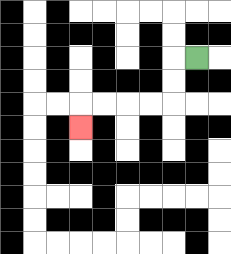{'start': '[8, 2]', 'end': '[3, 5]', 'path_directions': 'L,D,D,L,L,L,L,D', 'path_coordinates': '[[8, 2], [7, 2], [7, 3], [7, 4], [6, 4], [5, 4], [4, 4], [3, 4], [3, 5]]'}